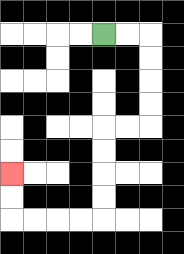{'start': '[4, 1]', 'end': '[0, 7]', 'path_directions': 'R,R,D,D,D,D,L,L,D,D,D,D,L,L,L,L,U,U', 'path_coordinates': '[[4, 1], [5, 1], [6, 1], [6, 2], [6, 3], [6, 4], [6, 5], [5, 5], [4, 5], [4, 6], [4, 7], [4, 8], [4, 9], [3, 9], [2, 9], [1, 9], [0, 9], [0, 8], [0, 7]]'}